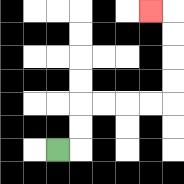{'start': '[2, 6]', 'end': '[6, 0]', 'path_directions': 'R,U,U,R,R,R,R,U,U,U,U,L', 'path_coordinates': '[[2, 6], [3, 6], [3, 5], [3, 4], [4, 4], [5, 4], [6, 4], [7, 4], [7, 3], [7, 2], [7, 1], [7, 0], [6, 0]]'}